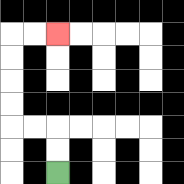{'start': '[2, 7]', 'end': '[2, 1]', 'path_directions': 'U,U,L,L,U,U,U,U,R,R', 'path_coordinates': '[[2, 7], [2, 6], [2, 5], [1, 5], [0, 5], [0, 4], [0, 3], [0, 2], [0, 1], [1, 1], [2, 1]]'}